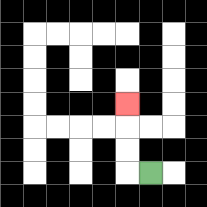{'start': '[6, 7]', 'end': '[5, 4]', 'path_directions': 'L,U,U,U', 'path_coordinates': '[[6, 7], [5, 7], [5, 6], [5, 5], [5, 4]]'}